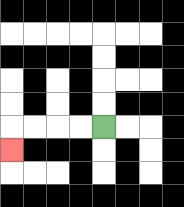{'start': '[4, 5]', 'end': '[0, 6]', 'path_directions': 'L,L,L,L,D', 'path_coordinates': '[[4, 5], [3, 5], [2, 5], [1, 5], [0, 5], [0, 6]]'}